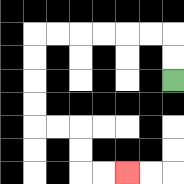{'start': '[7, 3]', 'end': '[5, 7]', 'path_directions': 'U,U,L,L,L,L,L,L,D,D,D,D,R,R,D,D,R,R', 'path_coordinates': '[[7, 3], [7, 2], [7, 1], [6, 1], [5, 1], [4, 1], [3, 1], [2, 1], [1, 1], [1, 2], [1, 3], [1, 4], [1, 5], [2, 5], [3, 5], [3, 6], [3, 7], [4, 7], [5, 7]]'}